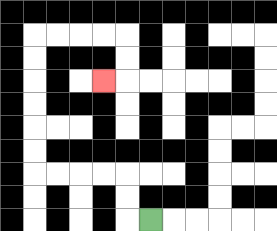{'start': '[6, 9]', 'end': '[4, 3]', 'path_directions': 'L,U,U,L,L,L,L,U,U,U,U,U,U,R,R,R,R,D,D,L', 'path_coordinates': '[[6, 9], [5, 9], [5, 8], [5, 7], [4, 7], [3, 7], [2, 7], [1, 7], [1, 6], [1, 5], [1, 4], [1, 3], [1, 2], [1, 1], [2, 1], [3, 1], [4, 1], [5, 1], [5, 2], [5, 3], [4, 3]]'}